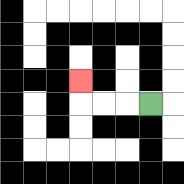{'start': '[6, 4]', 'end': '[3, 3]', 'path_directions': 'L,L,L,U', 'path_coordinates': '[[6, 4], [5, 4], [4, 4], [3, 4], [3, 3]]'}